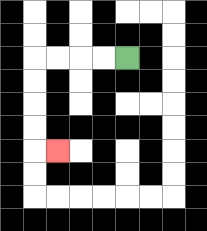{'start': '[5, 2]', 'end': '[2, 6]', 'path_directions': 'L,L,L,L,D,D,D,D,R', 'path_coordinates': '[[5, 2], [4, 2], [3, 2], [2, 2], [1, 2], [1, 3], [1, 4], [1, 5], [1, 6], [2, 6]]'}